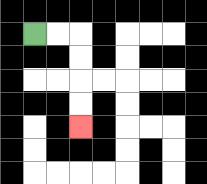{'start': '[1, 1]', 'end': '[3, 5]', 'path_directions': 'R,R,D,D,D,D', 'path_coordinates': '[[1, 1], [2, 1], [3, 1], [3, 2], [3, 3], [3, 4], [3, 5]]'}